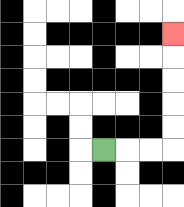{'start': '[4, 6]', 'end': '[7, 1]', 'path_directions': 'R,R,R,U,U,U,U,U', 'path_coordinates': '[[4, 6], [5, 6], [6, 6], [7, 6], [7, 5], [7, 4], [7, 3], [7, 2], [7, 1]]'}